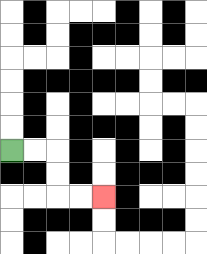{'start': '[0, 6]', 'end': '[4, 8]', 'path_directions': 'R,R,D,D,R,R', 'path_coordinates': '[[0, 6], [1, 6], [2, 6], [2, 7], [2, 8], [3, 8], [4, 8]]'}